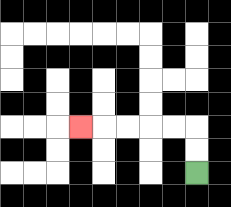{'start': '[8, 7]', 'end': '[3, 5]', 'path_directions': 'U,U,L,L,L,L,L', 'path_coordinates': '[[8, 7], [8, 6], [8, 5], [7, 5], [6, 5], [5, 5], [4, 5], [3, 5]]'}